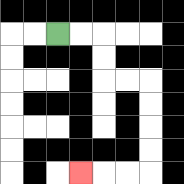{'start': '[2, 1]', 'end': '[3, 7]', 'path_directions': 'R,R,D,D,R,R,D,D,D,D,L,L,L', 'path_coordinates': '[[2, 1], [3, 1], [4, 1], [4, 2], [4, 3], [5, 3], [6, 3], [6, 4], [6, 5], [6, 6], [6, 7], [5, 7], [4, 7], [3, 7]]'}